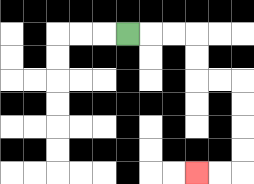{'start': '[5, 1]', 'end': '[8, 7]', 'path_directions': 'R,R,R,D,D,R,R,D,D,D,D,L,L', 'path_coordinates': '[[5, 1], [6, 1], [7, 1], [8, 1], [8, 2], [8, 3], [9, 3], [10, 3], [10, 4], [10, 5], [10, 6], [10, 7], [9, 7], [8, 7]]'}